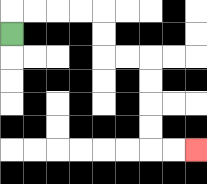{'start': '[0, 1]', 'end': '[8, 6]', 'path_directions': 'U,R,R,R,R,D,D,R,R,D,D,D,D,R,R', 'path_coordinates': '[[0, 1], [0, 0], [1, 0], [2, 0], [3, 0], [4, 0], [4, 1], [4, 2], [5, 2], [6, 2], [6, 3], [6, 4], [6, 5], [6, 6], [7, 6], [8, 6]]'}